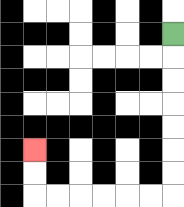{'start': '[7, 1]', 'end': '[1, 6]', 'path_directions': 'D,D,D,D,D,D,D,L,L,L,L,L,L,U,U', 'path_coordinates': '[[7, 1], [7, 2], [7, 3], [7, 4], [7, 5], [7, 6], [7, 7], [7, 8], [6, 8], [5, 8], [4, 8], [3, 8], [2, 8], [1, 8], [1, 7], [1, 6]]'}